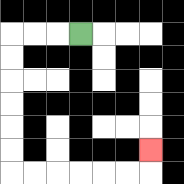{'start': '[3, 1]', 'end': '[6, 6]', 'path_directions': 'L,L,L,D,D,D,D,D,D,R,R,R,R,R,R,U', 'path_coordinates': '[[3, 1], [2, 1], [1, 1], [0, 1], [0, 2], [0, 3], [0, 4], [0, 5], [0, 6], [0, 7], [1, 7], [2, 7], [3, 7], [4, 7], [5, 7], [6, 7], [6, 6]]'}